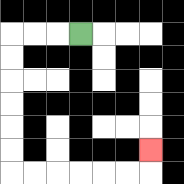{'start': '[3, 1]', 'end': '[6, 6]', 'path_directions': 'L,L,L,D,D,D,D,D,D,R,R,R,R,R,R,U', 'path_coordinates': '[[3, 1], [2, 1], [1, 1], [0, 1], [0, 2], [0, 3], [0, 4], [0, 5], [0, 6], [0, 7], [1, 7], [2, 7], [3, 7], [4, 7], [5, 7], [6, 7], [6, 6]]'}